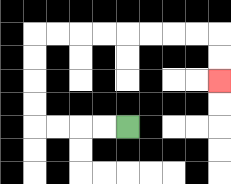{'start': '[5, 5]', 'end': '[9, 3]', 'path_directions': 'L,L,L,L,U,U,U,U,R,R,R,R,R,R,R,R,D,D', 'path_coordinates': '[[5, 5], [4, 5], [3, 5], [2, 5], [1, 5], [1, 4], [1, 3], [1, 2], [1, 1], [2, 1], [3, 1], [4, 1], [5, 1], [6, 1], [7, 1], [8, 1], [9, 1], [9, 2], [9, 3]]'}